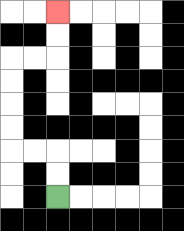{'start': '[2, 8]', 'end': '[2, 0]', 'path_directions': 'U,U,L,L,U,U,U,U,R,R,U,U', 'path_coordinates': '[[2, 8], [2, 7], [2, 6], [1, 6], [0, 6], [0, 5], [0, 4], [0, 3], [0, 2], [1, 2], [2, 2], [2, 1], [2, 0]]'}